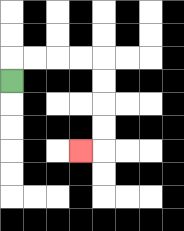{'start': '[0, 3]', 'end': '[3, 6]', 'path_directions': 'U,R,R,R,R,D,D,D,D,L', 'path_coordinates': '[[0, 3], [0, 2], [1, 2], [2, 2], [3, 2], [4, 2], [4, 3], [4, 4], [4, 5], [4, 6], [3, 6]]'}